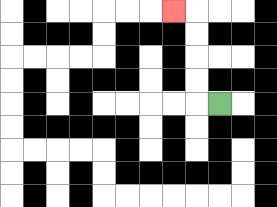{'start': '[9, 4]', 'end': '[7, 0]', 'path_directions': 'L,U,U,U,U,L', 'path_coordinates': '[[9, 4], [8, 4], [8, 3], [8, 2], [8, 1], [8, 0], [7, 0]]'}